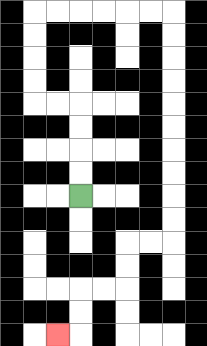{'start': '[3, 8]', 'end': '[2, 14]', 'path_directions': 'U,U,U,U,L,L,U,U,U,U,R,R,R,R,R,R,D,D,D,D,D,D,D,D,D,D,L,L,D,D,L,L,D,D,L', 'path_coordinates': '[[3, 8], [3, 7], [3, 6], [3, 5], [3, 4], [2, 4], [1, 4], [1, 3], [1, 2], [1, 1], [1, 0], [2, 0], [3, 0], [4, 0], [5, 0], [6, 0], [7, 0], [7, 1], [7, 2], [7, 3], [7, 4], [7, 5], [7, 6], [7, 7], [7, 8], [7, 9], [7, 10], [6, 10], [5, 10], [5, 11], [5, 12], [4, 12], [3, 12], [3, 13], [3, 14], [2, 14]]'}